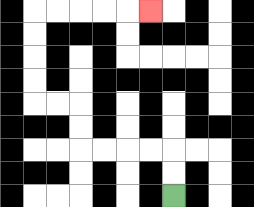{'start': '[7, 8]', 'end': '[6, 0]', 'path_directions': 'U,U,L,L,L,L,U,U,L,L,U,U,U,U,R,R,R,R,R', 'path_coordinates': '[[7, 8], [7, 7], [7, 6], [6, 6], [5, 6], [4, 6], [3, 6], [3, 5], [3, 4], [2, 4], [1, 4], [1, 3], [1, 2], [1, 1], [1, 0], [2, 0], [3, 0], [4, 0], [5, 0], [6, 0]]'}